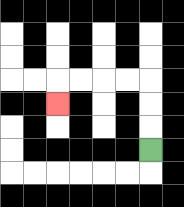{'start': '[6, 6]', 'end': '[2, 4]', 'path_directions': 'U,U,U,L,L,L,L,D', 'path_coordinates': '[[6, 6], [6, 5], [6, 4], [6, 3], [5, 3], [4, 3], [3, 3], [2, 3], [2, 4]]'}